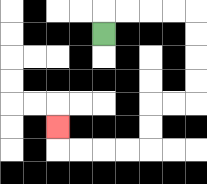{'start': '[4, 1]', 'end': '[2, 5]', 'path_directions': 'U,R,R,R,R,D,D,D,D,L,L,D,D,L,L,L,L,U', 'path_coordinates': '[[4, 1], [4, 0], [5, 0], [6, 0], [7, 0], [8, 0], [8, 1], [8, 2], [8, 3], [8, 4], [7, 4], [6, 4], [6, 5], [6, 6], [5, 6], [4, 6], [3, 6], [2, 6], [2, 5]]'}